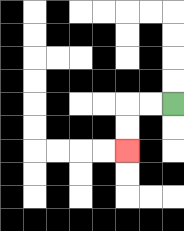{'start': '[7, 4]', 'end': '[5, 6]', 'path_directions': 'L,L,D,D', 'path_coordinates': '[[7, 4], [6, 4], [5, 4], [5, 5], [5, 6]]'}